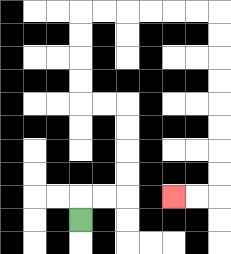{'start': '[3, 9]', 'end': '[7, 8]', 'path_directions': 'U,R,R,U,U,U,U,L,L,U,U,U,U,R,R,R,R,R,R,D,D,D,D,D,D,D,D,L,L', 'path_coordinates': '[[3, 9], [3, 8], [4, 8], [5, 8], [5, 7], [5, 6], [5, 5], [5, 4], [4, 4], [3, 4], [3, 3], [3, 2], [3, 1], [3, 0], [4, 0], [5, 0], [6, 0], [7, 0], [8, 0], [9, 0], [9, 1], [9, 2], [9, 3], [9, 4], [9, 5], [9, 6], [9, 7], [9, 8], [8, 8], [7, 8]]'}